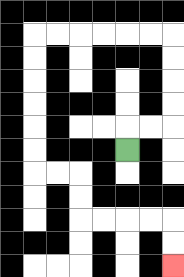{'start': '[5, 6]', 'end': '[7, 11]', 'path_directions': 'U,R,R,U,U,U,U,L,L,L,L,L,L,D,D,D,D,D,D,R,R,D,D,R,R,R,R,D,D', 'path_coordinates': '[[5, 6], [5, 5], [6, 5], [7, 5], [7, 4], [7, 3], [7, 2], [7, 1], [6, 1], [5, 1], [4, 1], [3, 1], [2, 1], [1, 1], [1, 2], [1, 3], [1, 4], [1, 5], [1, 6], [1, 7], [2, 7], [3, 7], [3, 8], [3, 9], [4, 9], [5, 9], [6, 9], [7, 9], [7, 10], [7, 11]]'}